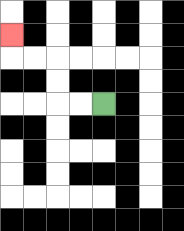{'start': '[4, 4]', 'end': '[0, 1]', 'path_directions': 'L,L,U,U,L,L,U', 'path_coordinates': '[[4, 4], [3, 4], [2, 4], [2, 3], [2, 2], [1, 2], [0, 2], [0, 1]]'}